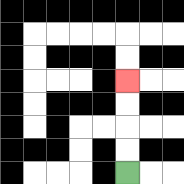{'start': '[5, 7]', 'end': '[5, 3]', 'path_directions': 'U,U,U,U', 'path_coordinates': '[[5, 7], [5, 6], [5, 5], [5, 4], [5, 3]]'}